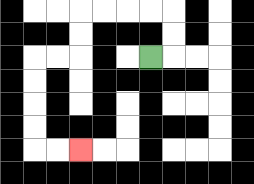{'start': '[6, 2]', 'end': '[3, 6]', 'path_directions': 'R,U,U,L,L,L,L,D,D,L,L,D,D,D,D,R,R', 'path_coordinates': '[[6, 2], [7, 2], [7, 1], [7, 0], [6, 0], [5, 0], [4, 0], [3, 0], [3, 1], [3, 2], [2, 2], [1, 2], [1, 3], [1, 4], [1, 5], [1, 6], [2, 6], [3, 6]]'}